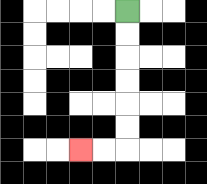{'start': '[5, 0]', 'end': '[3, 6]', 'path_directions': 'D,D,D,D,D,D,L,L', 'path_coordinates': '[[5, 0], [5, 1], [5, 2], [5, 3], [5, 4], [5, 5], [5, 6], [4, 6], [3, 6]]'}